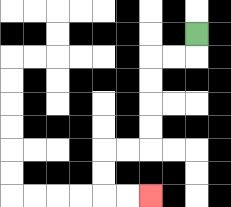{'start': '[8, 1]', 'end': '[6, 8]', 'path_directions': 'D,L,L,D,D,D,D,L,L,D,D,R,R', 'path_coordinates': '[[8, 1], [8, 2], [7, 2], [6, 2], [6, 3], [6, 4], [6, 5], [6, 6], [5, 6], [4, 6], [4, 7], [4, 8], [5, 8], [6, 8]]'}